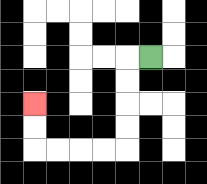{'start': '[6, 2]', 'end': '[1, 4]', 'path_directions': 'L,D,D,D,D,L,L,L,L,U,U', 'path_coordinates': '[[6, 2], [5, 2], [5, 3], [5, 4], [5, 5], [5, 6], [4, 6], [3, 6], [2, 6], [1, 6], [1, 5], [1, 4]]'}